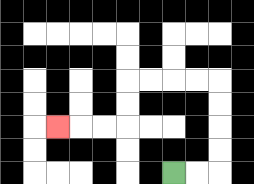{'start': '[7, 7]', 'end': '[2, 5]', 'path_directions': 'R,R,U,U,U,U,L,L,L,L,D,D,L,L,L', 'path_coordinates': '[[7, 7], [8, 7], [9, 7], [9, 6], [9, 5], [9, 4], [9, 3], [8, 3], [7, 3], [6, 3], [5, 3], [5, 4], [5, 5], [4, 5], [3, 5], [2, 5]]'}